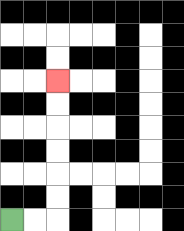{'start': '[0, 9]', 'end': '[2, 3]', 'path_directions': 'R,R,U,U,U,U,U,U', 'path_coordinates': '[[0, 9], [1, 9], [2, 9], [2, 8], [2, 7], [2, 6], [2, 5], [2, 4], [2, 3]]'}